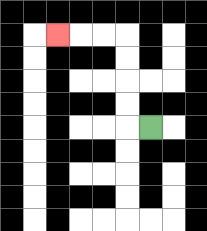{'start': '[6, 5]', 'end': '[2, 1]', 'path_directions': 'L,U,U,U,U,L,L,L', 'path_coordinates': '[[6, 5], [5, 5], [5, 4], [5, 3], [5, 2], [5, 1], [4, 1], [3, 1], [2, 1]]'}